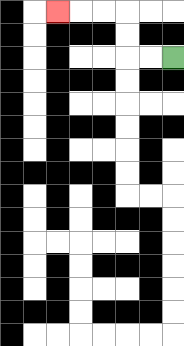{'start': '[7, 2]', 'end': '[2, 0]', 'path_directions': 'L,L,U,U,L,L,L', 'path_coordinates': '[[7, 2], [6, 2], [5, 2], [5, 1], [5, 0], [4, 0], [3, 0], [2, 0]]'}